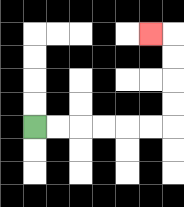{'start': '[1, 5]', 'end': '[6, 1]', 'path_directions': 'R,R,R,R,R,R,U,U,U,U,L', 'path_coordinates': '[[1, 5], [2, 5], [3, 5], [4, 5], [5, 5], [6, 5], [7, 5], [7, 4], [7, 3], [7, 2], [7, 1], [6, 1]]'}